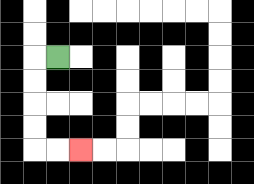{'start': '[2, 2]', 'end': '[3, 6]', 'path_directions': 'L,D,D,D,D,R,R', 'path_coordinates': '[[2, 2], [1, 2], [1, 3], [1, 4], [1, 5], [1, 6], [2, 6], [3, 6]]'}